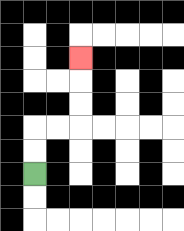{'start': '[1, 7]', 'end': '[3, 2]', 'path_directions': 'U,U,R,R,U,U,U', 'path_coordinates': '[[1, 7], [1, 6], [1, 5], [2, 5], [3, 5], [3, 4], [3, 3], [3, 2]]'}